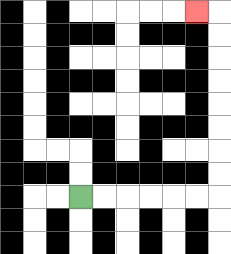{'start': '[3, 8]', 'end': '[8, 0]', 'path_directions': 'R,R,R,R,R,R,U,U,U,U,U,U,U,U,L', 'path_coordinates': '[[3, 8], [4, 8], [5, 8], [6, 8], [7, 8], [8, 8], [9, 8], [9, 7], [9, 6], [9, 5], [9, 4], [9, 3], [9, 2], [9, 1], [9, 0], [8, 0]]'}